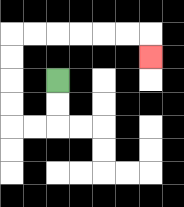{'start': '[2, 3]', 'end': '[6, 2]', 'path_directions': 'D,D,L,L,U,U,U,U,R,R,R,R,R,R,D', 'path_coordinates': '[[2, 3], [2, 4], [2, 5], [1, 5], [0, 5], [0, 4], [0, 3], [0, 2], [0, 1], [1, 1], [2, 1], [3, 1], [4, 1], [5, 1], [6, 1], [6, 2]]'}